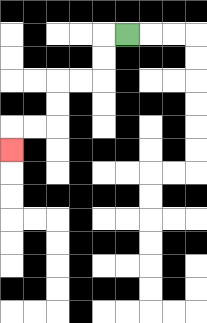{'start': '[5, 1]', 'end': '[0, 6]', 'path_directions': 'L,D,D,L,L,D,D,L,L,D', 'path_coordinates': '[[5, 1], [4, 1], [4, 2], [4, 3], [3, 3], [2, 3], [2, 4], [2, 5], [1, 5], [0, 5], [0, 6]]'}